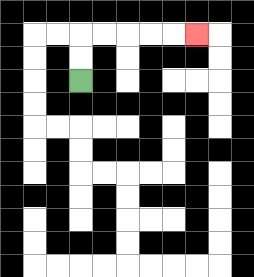{'start': '[3, 3]', 'end': '[8, 1]', 'path_directions': 'U,U,R,R,R,R,R', 'path_coordinates': '[[3, 3], [3, 2], [3, 1], [4, 1], [5, 1], [6, 1], [7, 1], [8, 1]]'}